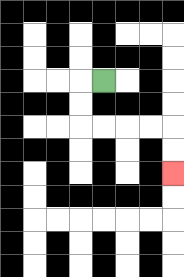{'start': '[4, 3]', 'end': '[7, 7]', 'path_directions': 'L,D,D,R,R,R,R,D,D', 'path_coordinates': '[[4, 3], [3, 3], [3, 4], [3, 5], [4, 5], [5, 5], [6, 5], [7, 5], [7, 6], [7, 7]]'}